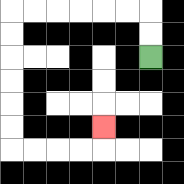{'start': '[6, 2]', 'end': '[4, 5]', 'path_directions': 'U,U,L,L,L,L,L,L,D,D,D,D,D,D,R,R,R,R,U', 'path_coordinates': '[[6, 2], [6, 1], [6, 0], [5, 0], [4, 0], [3, 0], [2, 0], [1, 0], [0, 0], [0, 1], [0, 2], [0, 3], [0, 4], [0, 5], [0, 6], [1, 6], [2, 6], [3, 6], [4, 6], [4, 5]]'}